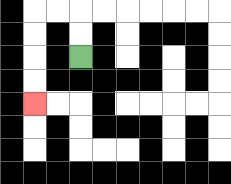{'start': '[3, 2]', 'end': '[1, 4]', 'path_directions': 'U,U,L,L,D,D,D,D', 'path_coordinates': '[[3, 2], [3, 1], [3, 0], [2, 0], [1, 0], [1, 1], [1, 2], [1, 3], [1, 4]]'}